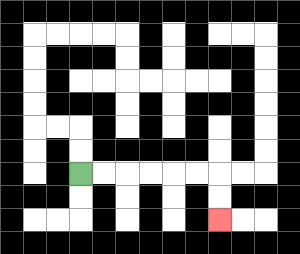{'start': '[3, 7]', 'end': '[9, 9]', 'path_directions': 'R,R,R,R,R,R,D,D', 'path_coordinates': '[[3, 7], [4, 7], [5, 7], [6, 7], [7, 7], [8, 7], [9, 7], [9, 8], [9, 9]]'}